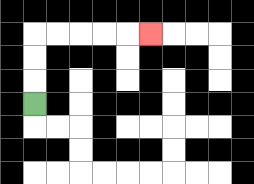{'start': '[1, 4]', 'end': '[6, 1]', 'path_directions': 'U,U,U,R,R,R,R,R', 'path_coordinates': '[[1, 4], [1, 3], [1, 2], [1, 1], [2, 1], [3, 1], [4, 1], [5, 1], [6, 1]]'}